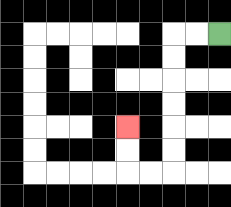{'start': '[9, 1]', 'end': '[5, 5]', 'path_directions': 'L,L,D,D,D,D,D,D,L,L,U,U', 'path_coordinates': '[[9, 1], [8, 1], [7, 1], [7, 2], [7, 3], [7, 4], [7, 5], [7, 6], [7, 7], [6, 7], [5, 7], [5, 6], [5, 5]]'}